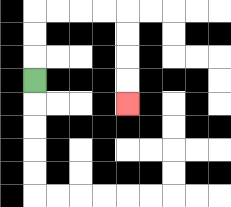{'start': '[1, 3]', 'end': '[5, 4]', 'path_directions': 'U,U,U,R,R,R,R,D,D,D,D', 'path_coordinates': '[[1, 3], [1, 2], [1, 1], [1, 0], [2, 0], [3, 0], [4, 0], [5, 0], [5, 1], [5, 2], [5, 3], [5, 4]]'}